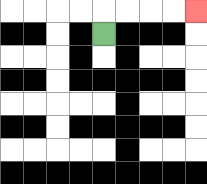{'start': '[4, 1]', 'end': '[8, 0]', 'path_directions': 'U,R,R,R,R', 'path_coordinates': '[[4, 1], [4, 0], [5, 0], [6, 0], [7, 0], [8, 0]]'}